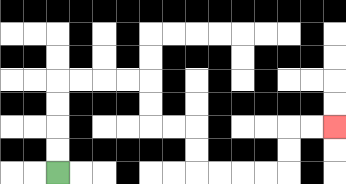{'start': '[2, 7]', 'end': '[14, 5]', 'path_directions': 'U,U,U,U,R,R,R,R,D,D,R,R,D,D,R,R,R,R,U,U,R,R', 'path_coordinates': '[[2, 7], [2, 6], [2, 5], [2, 4], [2, 3], [3, 3], [4, 3], [5, 3], [6, 3], [6, 4], [6, 5], [7, 5], [8, 5], [8, 6], [8, 7], [9, 7], [10, 7], [11, 7], [12, 7], [12, 6], [12, 5], [13, 5], [14, 5]]'}